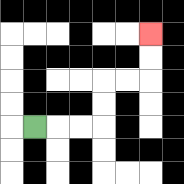{'start': '[1, 5]', 'end': '[6, 1]', 'path_directions': 'R,R,R,U,U,R,R,U,U', 'path_coordinates': '[[1, 5], [2, 5], [3, 5], [4, 5], [4, 4], [4, 3], [5, 3], [6, 3], [6, 2], [6, 1]]'}